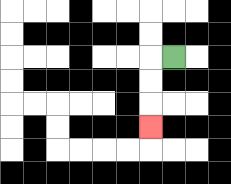{'start': '[7, 2]', 'end': '[6, 5]', 'path_directions': 'L,D,D,D', 'path_coordinates': '[[7, 2], [6, 2], [6, 3], [6, 4], [6, 5]]'}